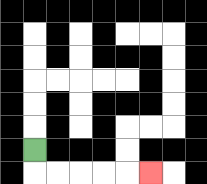{'start': '[1, 6]', 'end': '[6, 7]', 'path_directions': 'D,R,R,R,R,R', 'path_coordinates': '[[1, 6], [1, 7], [2, 7], [3, 7], [4, 7], [5, 7], [6, 7]]'}